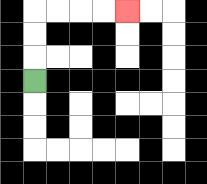{'start': '[1, 3]', 'end': '[5, 0]', 'path_directions': 'U,U,U,R,R,R,R', 'path_coordinates': '[[1, 3], [1, 2], [1, 1], [1, 0], [2, 0], [3, 0], [4, 0], [5, 0]]'}